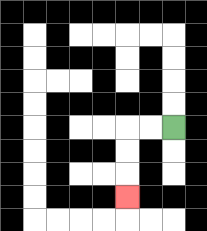{'start': '[7, 5]', 'end': '[5, 8]', 'path_directions': 'L,L,D,D,D', 'path_coordinates': '[[7, 5], [6, 5], [5, 5], [5, 6], [5, 7], [5, 8]]'}